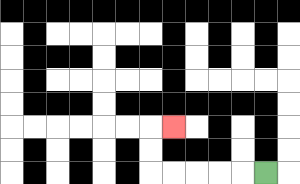{'start': '[11, 7]', 'end': '[7, 5]', 'path_directions': 'L,L,L,L,L,U,U,R', 'path_coordinates': '[[11, 7], [10, 7], [9, 7], [8, 7], [7, 7], [6, 7], [6, 6], [6, 5], [7, 5]]'}